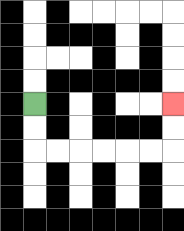{'start': '[1, 4]', 'end': '[7, 4]', 'path_directions': 'D,D,R,R,R,R,R,R,U,U', 'path_coordinates': '[[1, 4], [1, 5], [1, 6], [2, 6], [3, 6], [4, 6], [5, 6], [6, 6], [7, 6], [7, 5], [7, 4]]'}